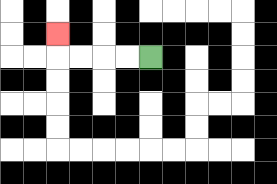{'start': '[6, 2]', 'end': '[2, 1]', 'path_directions': 'L,L,L,L,U', 'path_coordinates': '[[6, 2], [5, 2], [4, 2], [3, 2], [2, 2], [2, 1]]'}